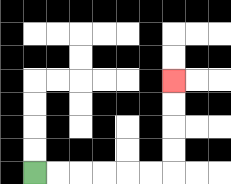{'start': '[1, 7]', 'end': '[7, 3]', 'path_directions': 'R,R,R,R,R,R,U,U,U,U', 'path_coordinates': '[[1, 7], [2, 7], [3, 7], [4, 7], [5, 7], [6, 7], [7, 7], [7, 6], [7, 5], [7, 4], [7, 3]]'}